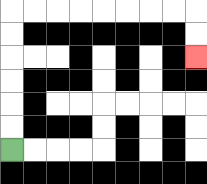{'start': '[0, 6]', 'end': '[8, 2]', 'path_directions': 'U,U,U,U,U,U,R,R,R,R,R,R,R,R,D,D', 'path_coordinates': '[[0, 6], [0, 5], [0, 4], [0, 3], [0, 2], [0, 1], [0, 0], [1, 0], [2, 0], [3, 0], [4, 0], [5, 0], [6, 0], [7, 0], [8, 0], [8, 1], [8, 2]]'}